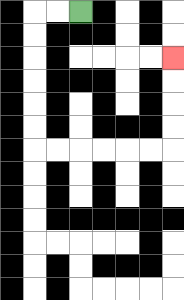{'start': '[3, 0]', 'end': '[7, 2]', 'path_directions': 'L,L,D,D,D,D,D,D,R,R,R,R,R,R,U,U,U,U', 'path_coordinates': '[[3, 0], [2, 0], [1, 0], [1, 1], [1, 2], [1, 3], [1, 4], [1, 5], [1, 6], [2, 6], [3, 6], [4, 6], [5, 6], [6, 6], [7, 6], [7, 5], [7, 4], [7, 3], [7, 2]]'}